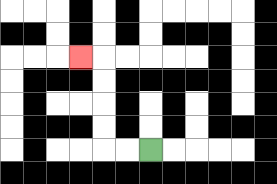{'start': '[6, 6]', 'end': '[3, 2]', 'path_directions': 'L,L,U,U,U,U,L', 'path_coordinates': '[[6, 6], [5, 6], [4, 6], [4, 5], [4, 4], [4, 3], [4, 2], [3, 2]]'}